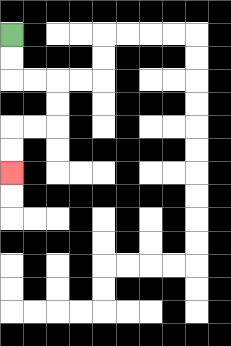{'start': '[0, 1]', 'end': '[0, 7]', 'path_directions': 'D,D,R,R,D,D,L,L,D,D', 'path_coordinates': '[[0, 1], [0, 2], [0, 3], [1, 3], [2, 3], [2, 4], [2, 5], [1, 5], [0, 5], [0, 6], [0, 7]]'}